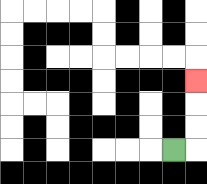{'start': '[7, 6]', 'end': '[8, 3]', 'path_directions': 'R,U,U,U', 'path_coordinates': '[[7, 6], [8, 6], [8, 5], [8, 4], [8, 3]]'}